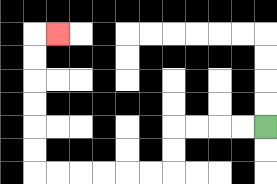{'start': '[11, 5]', 'end': '[2, 1]', 'path_directions': 'L,L,L,L,D,D,L,L,L,L,L,L,U,U,U,U,U,U,R', 'path_coordinates': '[[11, 5], [10, 5], [9, 5], [8, 5], [7, 5], [7, 6], [7, 7], [6, 7], [5, 7], [4, 7], [3, 7], [2, 7], [1, 7], [1, 6], [1, 5], [1, 4], [1, 3], [1, 2], [1, 1], [2, 1]]'}